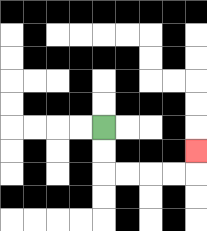{'start': '[4, 5]', 'end': '[8, 6]', 'path_directions': 'D,D,R,R,R,R,U', 'path_coordinates': '[[4, 5], [4, 6], [4, 7], [5, 7], [6, 7], [7, 7], [8, 7], [8, 6]]'}